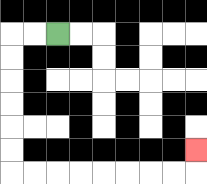{'start': '[2, 1]', 'end': '[8, 6]', 'path_directions': 'L,L,D,D,D,D,D,D,R,R,R,R,R,R,R,R,U', 'path_coordinates': '[[2, 1], [1, 1], [0, 1], [0, 2], [0, 3], [0, 4], [0, 5], [0, 6], [0, 7], [1, 7], [2, 7], [3, 7], [4, 7], [5, 7], [6, 7], [7, 7], [8, 7], [8, 6]]'}